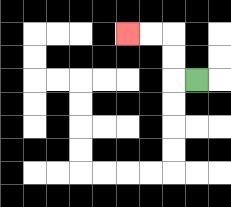{'start': '[8, 3]', 'end': '[5, 1]', 'path_directions': 'L,U,U,L,L', 'path_coordinates': '[[8, 3], [7, 3], [7, 2], [7, 1], [6, 1], [5, 1]]'}